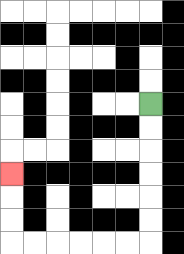{'start': '[6, 4]', 'end': '[0, 7]', 'path_directions': 'D,D,D,D,D,D,L,L,L,L,L,L,U,U,U', 'path_coordinates': '[[6, 4], [6, 5], [6, 6], [6, 7], [6, 8], [6, 9], [6, 10], [5, 10], [4, 10], [3, 10], [2, 10], [1, 10], [0, 10], [0, 9], [0, 8], [0, 7]]'}